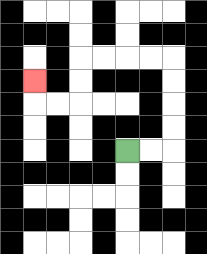{'start': '[5, 6]', 'end': '[1, 3]', 'path_directions': 'R,R,U,U,U,U,L,L,L,L,D,D,L,L,U', 'path_coordinates': '[[5, 6], [6, 6], [7, 6], [7, 5], [7, 4], [7, 3], [7, 2], [6, 2], [5, 2], [4, 2], [3, 2], [3, 3], [3, 4], [2, 4], [1, 4], [1, 3]]'}